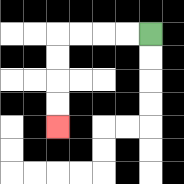{'start': '[6, 1]', 'end': '[2, 5]', 'path_directions': 'L,L,L,L,D,D,D,D', 'path_coordinates': '[[6, 1], [5, 1], [4, 1], [3, 1], [2, 1], [2, 2], [2, 3], [2, 4], [2, 5]]'}